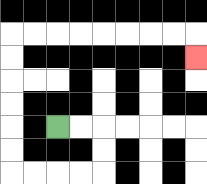{'start': '[2, 5]', 'end': '[8, 2]', 'path_directions': 'R,R,D,D,L,L,L,L,U,U,U,U,U,U,R,R,R,R,R,R,R,R,D', 'path_coordinates': '[[2, 5], [3, 5], [4, 5], [4, 6], [4, 7], [3, 7], [2, 7], [1, 7], [0, 7], [0, 6], [0, 5], [0, 4], [0, 3], [0, 2], [0, 1], [1, 1], [2, 1], [3, 1], [4, 1], [5, 1], [6, 1], [7, 1], [8, 1], [8, 2]]'}